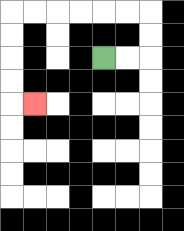{'start': '[4, 2]', 'end': '[1, 4]', 'path_directions': 'R,R,U,U,L,L,L,L,L,L,D,D,D,D,R', 'path_coordinates': '[[4, 2], [5, 2], [6, 2], [6, 1], [6, 0], [5, 0], [4, 0], [3, 0], [2, 0], [1, 0], [0, 0], [0, 1], [0, 2], [0, 3], [0, 4], [1, 4]]'}